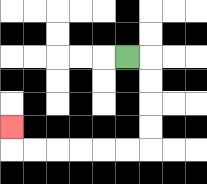{'start': '[5, 2]', 'end': '[0, 5]', 'path_directions': 'R,D,D,D,D,L,L,L,L,L,L,U', 'path_coordinates': '[[5, 2], [6, 2], [6, 3], [6, 4], [6, 5], [6, 6], [5, 6], [4, 6], [3, 6], [2, 6], [1, 6], [0, 6], [0, 5]]'}